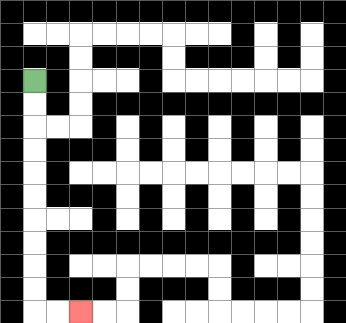{'start': '[1, 3]', 'end': '[3, 13]', 'path_directions': 'D,D,D,D,D,D,D,D,D,D,R,R', 'path_coordinates': '[[1, 3], [1, 4], [1, 5], [1, 6], [1, 7], [1, 8], [1, 9], [1, 10], [1, 11], [1, 12], [1, 13], [2, 13], [3, 13]]'}